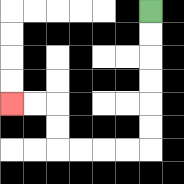{'start': '[6, 0]', 'end': '[0, 4]', 'path_directions': 'D,D,D,D,D,D,L,L,L,L,U,U,L,L', 'path_coordinates': '[[6, 0], [6, 1], [6, 2], [6, 3], [6, 4], [6, 5], [6, 6], [5, 6], [4, 6], [3, 6], [2, 6], [2, 5], [2, 4], [1, 4], [0, 4]]'}